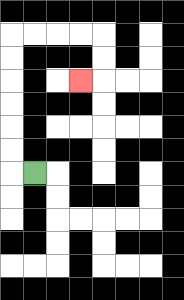{'start': '[1, 7]', 'end': '[3, 3]', 'path_directions': 'L,U,U,U,U,U,U,R,R,R,R,D,D,L', 'path_coordinates': '[[1, 7], [0, 7], [0, 6], [0, 5], [0, 4], [0, 3], [0, 2], [0, 1], [1, 1], [2, 1], [3, 1], [4, 1], [4, 2], [4, 3], [3, 3]]'}